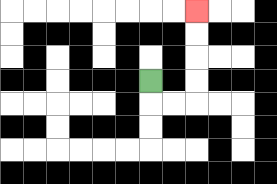{'start': '[6, 3]', 'end': '[8, 0]', 'path_directions': 'D,R,R,U,U,U,U', 'path_coordinates': '[[6, 3], [6, 4], [7, 4], [8, 4], [8, 3], [8, 2], [8, 1], [8, 0]]'}